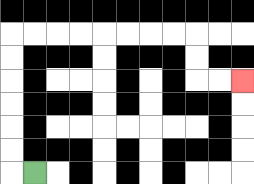{'start': '[1, 7]', 'end': '[10, 3]', 'path_directions': 'L,U,U,U,U,U,U,R,R,R,R,R,R,R,R,D,D,R,R', 'path_coordinates': '[[1, 7], [0, 7], [0, 6], [0, 5], [0, 4], [0, 3], [0, 2], [0, 1], [1, 1], [2, 1], [3, 1], [4, 1], [5, 1], [6, 1], [7, 1], [8, 1], [8, 2], [8, 3], [9, 3], [10, 3]]'}